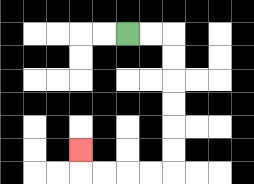{'start': '[5, 1]', 'end': '[3, 6]', 'path_directions': 'R,R,D,D,D,D,D,D,L,L,L,L,U', 'path_coordinates': '[[5, 1], [6, 1], [7, 1], [7, 2], [7, 3], [7, 4], [7, 5], [7, 6], [7, 7], [6, 7], [5, 7], [4, 7], [3, 7], [3, 6]]'}